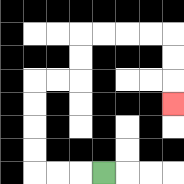{'start': '[4, 7]', 'end': '[7, 4]', 'path_directions': 'L,L,L,U,U,U,U,R,R,U,U,R,R,R,R,D,D,D', 'path_coordinates': '[[4, 7], [3, 7], [2, 7], [1, 7], [1, 6], [1, 5], [1, 4], [1, 3], [2, 3], [3, 3], [3, 2], [3, 1], [4, 1], [5, 1], [6, 1], [7, 1], [7, 2], [7, 3], [7, 4]]'}